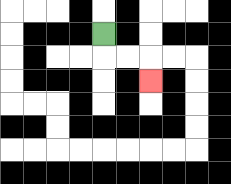{'start': '[4, 1]', 'end': '[6, 3]', 'path_directions': 'D,R,R,D', 'path_coordinates': '[[4, 1], [4, 2], [5, 2], [6, 2], [6, 3]]'}